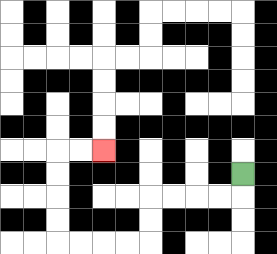{'start': '[10, 7]', 'end': '[4, 6]', 'path_directions': 'D,L,L,L,L,D,D,L,L,L,L,U,U,U,U,R,R', 'path_coordinates': '[[10, 7], [10, 8], [9, 8], [8, 8], [7, 8], [6, 8], [6, 9], [6, 10], [5, 10], [4, 10], [3, 10], [2, 10], [2, 9], [2, 8], [2, 7], [2, 6], [3, 6], [4, 6]]'}